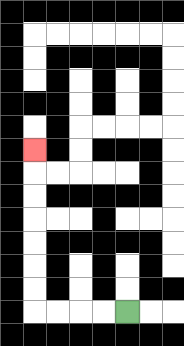{'start': '[5, 13]', 'end': '[1, 6]', 'path_directions': 'L,L,L,L,U,U,U,U,U,U,U', 'path_coordinates': '[[5, 13], [4, 13], [3, 13], [2, 13], [1, 13], [1, 12], [1, 11], [1, 10], [1, 9], [1, 8], [1, 7], [1, 6]]'}